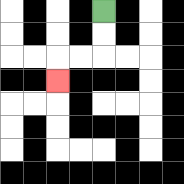{'start': '[4, 0]', 'end': '[2, 3]', 'path_directions': 'D,D,L,L,D', 'path_coordinates': '[[4, 0], [4, 1], [4, 2], [3, 2], [2, 2], [2, 3]]'}